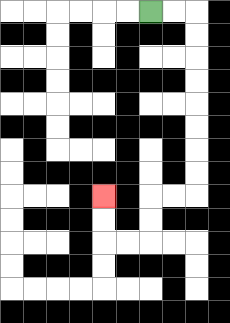{'start': '[6, 0]', 'end': '[4, 8]', 'path_directions': 'R,R,D,D,D,D,D,D,D,D,L,L,D,D,L,L,U,U', 'path_coordinates': '[[6, 0], [7, 0], [8, 0], [8, 1], [8, 2], [8, 3], [8, 4], [8, 5], [8, 6], [8, 7], [8, 8], [7, 8], [6, 8], [6, 9], [6, 10], [5, 10], [4, 10], [4, 9], [4, 8]]'}